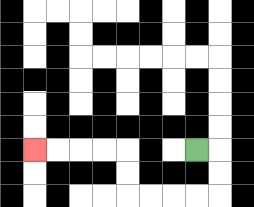{'start': '[8, 6]', 'end': '[1, 6]', 'path_directions': 'R,D,D,L,L,L,L,U,U,L,L,L,L', 'path_coordinates': '[[8, 6], [9, 6], [9, 7], [9, 8], [8, 8], [7, 8], [6, 8], [5, 8], [5, 7], [5, 6], [4, 6], [3, 6], [2, 6], [1, 6]]'}